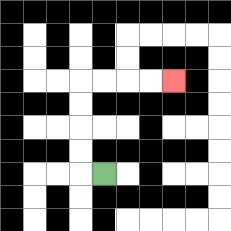{'start': '[4, 7]', 'end': '[7, 3]', 'path_directions': 'L,U,U,U,U,R,R,R,R', 'path_coordinates': '[[4, 7], [3, 7], [3, 6], [3, 5], [3, 4], [3, 3], [4, 3], [5, 3], [6, 3], [7, 3]]'}